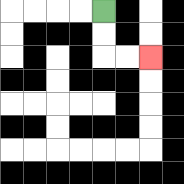{'start': '[4, 0]', 'end': '[6, 2]', 'path_directions': 'D,D,R,R', 'path_coordinates': '[[4, 0], [4, 1], [4, 2], [5, 2], [6, 2]]'}